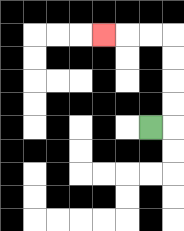{'start': '[6, 5]', 'end': '[4, 1]', 'path_directions': 'R,U,U,U,U,L,L,L', 'path_coordinates': '[[6, 5], [7, 5], [7, 4], [7, 3], [7, 2], [7, 1], [6, 1], [5, 1], [4, 1]]'}